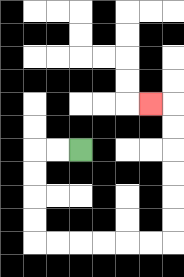{'start': '[3, 6]', 'end': '[6, 4]', 'path_directions': 'L,L,D,D,D,D,R,R,R,R,R,R,U,U,U,U,U,U,L', 'path_coordinates': '[[3, 6], [2, 6], [1, 6], [1, 7], [1, 8], [1, 9], [1, 10], [2, 10], [3, 10], [4, 10], [5, 10], [6, 10], [7, 10], [7, 9], [7, 8], [7, 7], [7, 6], [7, 5], [7, 4], [6, 4]]'}